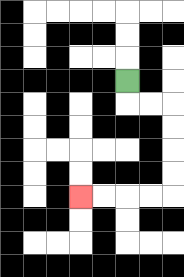{'start': '[5, 3]', 'end': '[3, 8]', 'path_directions': 'D,R,R,D,D,D,D,L,L,L,L', 'path_coordinates': '[[5, 3], [5, 4], [6, 4], [7, 4], [7, 5], [7, 6], [7, 7], [7, 8], [6, 8], [5, 8], [4, 8], [3, 8]]'}